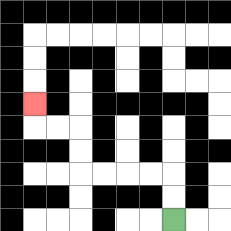{'start': '[7, 9]', 'end': '[1, 4]', 'path_directions': 'U,U,L,L,L,L,U,U,L,L,U', 'path_coordinates': '[[7, 9], [7, 8], [7, 7], [6, 7], [5, 7], [4, 7], [3, 7], [3, 6], [3, 5], [2, 5], [1, 5], [1, 4]]'}